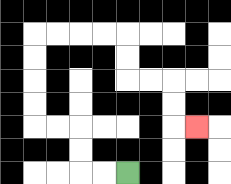{'start': '[5, 7]', 'end': '[8, 5]', 'path_directions': 'L,L,U,U,L,L,U,U,U,U,R,R,R,R,D,D,R,R,D,D,R', 'path_coordinates': '[[5, 7], [4, 7], [3, 7], [3, 6], [3, 5], [2, 5], [1, 5], [1, 4], [1, 3], [1, 2], [1, 1], [2, 1], [3, 1], [4, 1], [5, 1], [5, 2], [5, 3], [6, 3], [7, 3], [7, 4], [7, 5], [8, 5]]'}